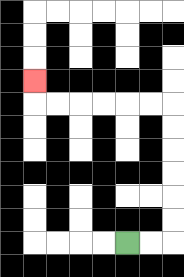{'start': '[5, 10]', 'end': '[1, 3]', 'path_directions': 'R,R,U,U,U,U,U,U,L,L,L,L,L,L,U', 'path_coordinates': '[[5, 10], [6, 10], [7, 10], [7, 9], [7, 8], [7, 7], [7, 6], [7, 5], [7, 4], [6, 4], [5, 4], [4, 4], [3, 4], [2, 4], [1, 4], [1, 3]]'}